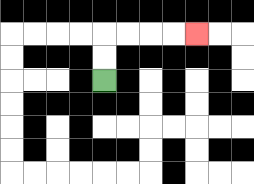{'start': '[4, 3]', 'end': '[8, 1]', 'path_directions': 'U,U,R,R,R,R', 'path_coordinates': '[[4, 3], [4, 2], [4, 1], [5, 1], [6, 1], [7, 1], [8, 1]]'}